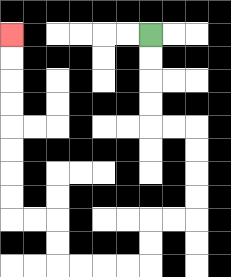{'start': '[6, 1]', 'end': '[0, 1]', 'path_directions': 'D,D,D,D,R,R,D,D,D,D,L,L,D,D,L,L,L,L,U,U,L,L,U,U,U,U,U,U,U,U', 'path_coordinates': '[[6, 1], [6, 2], [6, 3], [6, 4], [6, 5], [7, 5], [8, 5], [8, 6], [8, 7], [8, 8], [8, 9], [7, 9], [6, 9], [6, 10], [6, 11], [5, 11], [4, 11], [3, 11], [2, 11], [2, 10], [2, 9], [1, 9], [0, 9], [0, 8], [0, 7], [0, 6], [0, 5], [0, 4], [0, 3], [0, 2], [0, 1]]'}